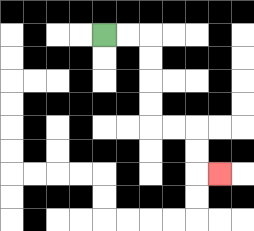{'start': '[4, 1]', 'end': '[9, 7]', 'path_directions': 'R,R,D,D,D,D,R,R,D,D,R', 'path_coordinates': '[[4, 1], [5, 1], [6, 1], [6, 2], [6, 3], [6, 4], [6, 5], [7, 5], [8, 5], [8, 6], [8, 7], [9, 7]]'}